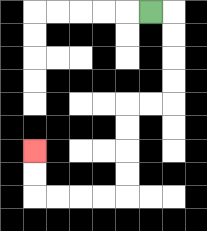{'start': '[6, 0]', 'end': '[1, 6]', 'path_directions': 'R,D,D,D,D,L,L,D,D,D,D,L,L,L,L,U,U', 'path_coordinates': '[[6, 0], [7, 0], [7, 1], [7, 2], [7, 3], [7, 4], [6, 4], [5, 4], [5, 5], [5, 6], [5, 7], [5, 8], [4, 8], [3, 8], [2, 8], [1, 8], [1, 7], [1, 6]]'}